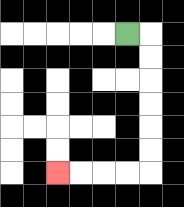{'start': '[5, 1]', 'end': '[2, 7]', 'path_directions': 'R,D,D,D,D,D,D,L,L,L,L', 'path_coordinates': '[[5, 1], [6, 1], [6, 2], [6, 3], [6, 4], [6, 5], [6, 6], [6, 7], [5, 7], [4, 7], [3, 7], [2, 7]]'}